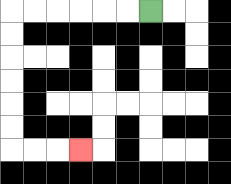{'start': '[6, 0]', 'end': '[3, 6]', 'path_directions': 'L,L,L,L,L,L,D,D,D,D,D,D,R,R,R', 'path_coordinates': '[[6, 0], [5, 0], [4, 0], [3, 0], [2, 0], [1, 0], [0, 0], [0, 1], [0, 2], [0, 3], [0, 4], [0, 5], [0, 6], [1, 6], [2, 6], [3, 6]]'}